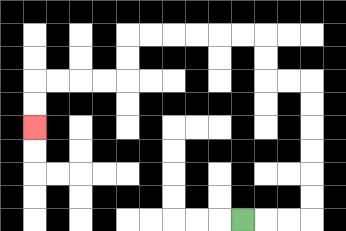{'start': '[10, 9]', 'end': '[1, 5]', 'path_directions': 'R,R,R,U,U,U,U,U,U,L,L,U,U,L,L,L,L,L,L,D,D,L,L,L,L,D,D', 'path_coordinates': '[[10, 9], [11, 9], [12, 9], [13, 9], [13, 8], [13, 7], [13, 6], [13, 5], [13, 4], [13, 3], [12, 3], [11, 3], [11, 2], [11, 1], [10, 1], [9, 1], [8, 1], [7, 1], [6, 1], [5, 1], [5, 2], [5, 3], [4, 3], [3, 3], [2, 3], [1, 3], [1, 4], [1, 5]]'}